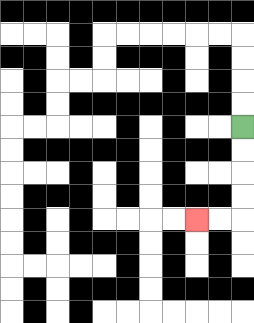{'start': '[10, 5]', 'end': '[8, 9]', 'path_directions': 'D,D,D,D,L,L', 'path_coordinates': '[[10, 5], [10, 6], [10, 7], [10, 8], [10, 9], [9, 9], [8, 9]]'}